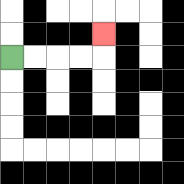{'start': '[0, 2]', 'end': '[4, 1]', 'path_directions': 'R,R,R,R,U', 'path_coordinates': '[[0, 2], [1, 2], [2, 2], [3, 2], [4, 2], [4, 1]]'}